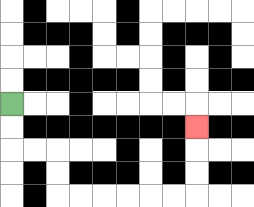{'start': '[0, 4]', 'end': '[8, 5]', 'path_directions': 'D,D,R,R,D,D,R,R,R,R,R,R,U,U,U', 'path_coordinates': '[[0, 4], [0, 5], [0, 6], [1, 6], [2, 6], [2, 7], [2, 8], [3, 8], [4, 8], [5, 8], [6, 8], [7, 8], [8, 8], [8, 7], [8, 6], [8, 5]]'}